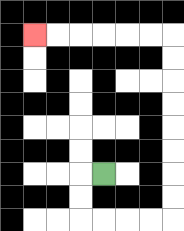{'start': '[4, 7]', 'end': '[1, 1]', 'path_directions': 'L,D,D,R,R,R,R,U,U,U,U,U,U,U,U,L,L,L,L,L,L', 'path_coordinates': '[[4, 7], [3, 7], [3, 8], [3, 9], [4, 9], [5, 9], [6, 9], [7, 9], [7, 8], [7, 7], [7, 6], [7, 5], [7, 4], [7, 3], [7, 2], [7, 1], [6, 1], [5, 1], [4, 1], [3, 1], [2, 1], [1, 1]]'}